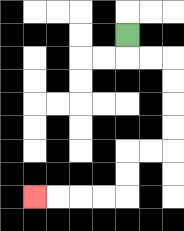{'start': '[5, 1]', 'end': '[1, 8]', 'path_directions': 'D,R,R,D,D,D,D,L,L,D,D,L,L,L,L', 'path_coordinates': '[[5, 1], [5, 2], [6, 2], [7, 2], [7, 3], [7, 4], [7, 5], [7, 6], [6, 6], [5, 6], [5, 7], [5, 8], [4, 8], [3, 8], [2, 8], [1, 8]]'}